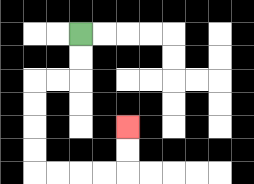{'start': '[3, 1]', 'end': '[5, 5]', 'path_directions': 'D,D,L,L,D,D,D,D,R,R,R,R,U,U', 'path_coordinates': '[[3, 1], [3, 2], [3, 3], [2, 3], [1, 3], [1, 4], [1, 5], [1, 6], [1, 7], [2, 7], [3, 7], [4, 7], [5, 7], [5, 6], [5, 5]]'}